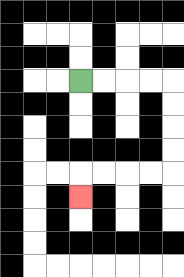{'start': '[3, 3]', 'end': '[3, 8]', 'path_directions': 'R,R,R,R,D,D,D,D,L,L,L,L,D', 'path_coordinates': '[[3, 3], [4, 3], [5, 3], [6, 3], [7, 3], [7, 4], [7, 5], [7, 6], [7, 7], [6, 7], [5, 7], [4, 7], [3, 7], [3, 8]]'}